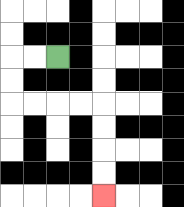{'start': '[2, 2]', 'end': '[4, 8]', 'path_directions': 'L,L,D,D,R,R,R,R,D,D,D,D', 'path_coordinates': '[[2, 2], [1, 2], [0, 2], [0, 3], [0, 4], [1, 4], [2, 4], [3, 4], [4, 4], [4, 5], [4, 6], [4, 7], [4, 8]]'}